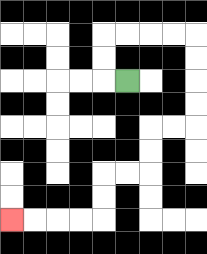{'start': '[5, 3]', 'end': '[0, 9]', 'path_directions': 'L,U,U,R,R,R,R,D,D,D,D,L,L,D,D,L,L,D,D,L,L,L,L', 'path_coordinates': '[[5, 3], [4, 3], [4, 2], [4, 1], [5, 1], [6, 1], [7, 1], [8, 1], [8, 2], [8, 3], [8, 4], [8, 5], [7, 5], [6, 5], [6, 6], [6, 7], [5, 7], [4, 7], [4, 8], [4, 9], [3, 9], [2, 9], [1, 9], [0, 9]]'}